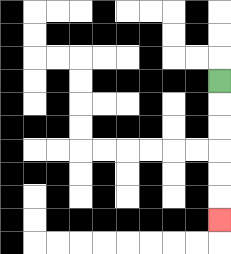{'start': '[9, 3]', 'end': '[9, 9]', 'path_directions': 'D,D,D,D,D,D', 'path_coordinates': '[[9, 3], [9, 4], [9, 5], [9, 6], [9, 7], [9, 8], [9, 9]]'}